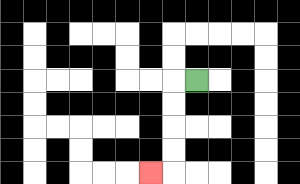{'start': '[8, 3]', 'end': '[6, 7]', 'path_directions': 'L,D,D,D,D,L', 'path_coordinates': '[[8, 3], [7, 3], [7, 4], [7, 5], [7, 6], [7, 7], [6, 7]]'}